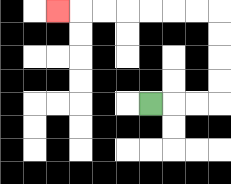{'start': '[6, 4]', 'end': '[2, 0]', 'path_directions': 'R,R,R,U,U,U,U,L,L,L,L,L,L,L', 'path_coordinates': '[[6, 4], [7, 4], [8, 4], [9, 4], [9, 3], [9, 2], [9, 1], [9, 0], [8, 0], [7, 0], [6, 0], [5, 0], [4, 0], [3, 0], [2, 0]]'}